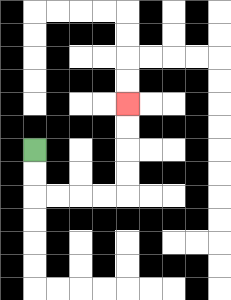{'start': '[1, 6]', 'end': '[5, 4]', 'path_directions': 'D,D,R,R,R,R,U,U,U,U', 'path_coordinates': '[[1, 6], [1, 7], [1, 8], [2, 8], [3, 8], [4, 8], [5, 8], [5, 7], [5, 6], [5, 5], [5, 4]]'}